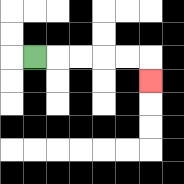{'start': '[1, 2]', 'end': '[6, 3]', 'path_directions': 'R,R,R,R,R,D', 'path_coordinates': '[[1, 2], [2, 2], [3, 2], [4, 2], [5, 2], [6, 2], [6, 3]]'}